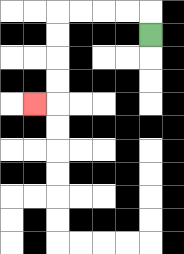{'start': '[6, 1]', 'end': '[1, 4]', 'path_directions': 'U,L,L,L,L,D,D,D,D,L', 'path_coordinates': '[[6, 1], [6, 0], [5, 0], [4, 0], [3, 0], [2, 0], [2, 1], [2, 2], [2, 3], [2, 4], [1, 4]]'}